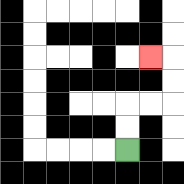{'start': '[5, 6]', 'end': '[6, 2]', 'path_directions': 'U,U,R,R,U,U,L', 'path_coordinates': '[[5, 6], [5, 5], [5, 4], [6, 4], [7, 4], [7, 3], [7, 2], [6, 2]]'}